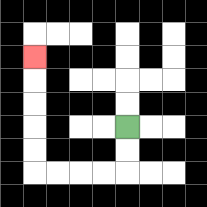{'start': '[5, 5]', 'end': '[1, 2]', 'path_directions': 'D,D,L,L,L,L,U,U,U,U,U', 'path_coordinates': '[[5, 5], [5, 6], [5, 7], [4, 7], [3, 7], [2, 7], [1, 7], [1, 6], [1, 5], [1, 4], [1, 3], [1, 2]]'}